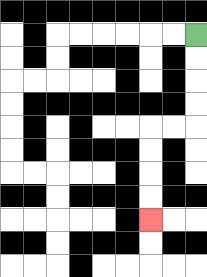{'start': '[8, 1]', 'end': '[6, 9]', 'path_directions': 'D,D,D,D,L,L,D,D,D,D', 'path_coordinates': '[[8, 1], [8, 2], [8, 3], [8, 4], [8, 5], [7, 5], [6, 5], [6, 6], [6, 7], [6, 8], [6, 9]]'}